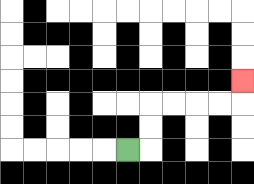{'start': '[5, 6]', 'end': '[10, 3]', 'path_directions': 'R,U,U,R,R,R,R,U', 'path_coordinates': '[[5, 6], [6, 6], [6, 5], [6, 4], [7, 4], [8, 4], [9, 4], [10, 4], [10, 3]]'}